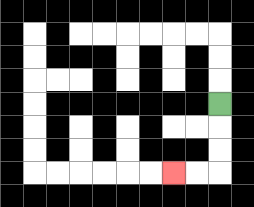{'start': '[9, 4]', 'end': '[7, 7]', 'path_directions': 'D,D,D,L,L', 'path_coordinates': '[[9, 4], [9, 5], [9, 6], [9, 7], [8, 7], [7, 7]]'}